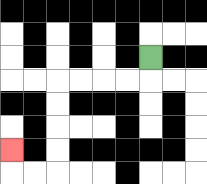{'start': '[6, 2]', 'end': '[0, 6]', 'path_directions': 'D,L,L,L,L,D,D,D,D,L,L,U', 'path_coordinates': '[[6, 2], [6, 3], [5, 3], [4, 3], [3, 3], [2, 3], [2, 4], [2, 5], [2, 6], [2, 7], [1, 7], [0, 7], [0, 6]]'}